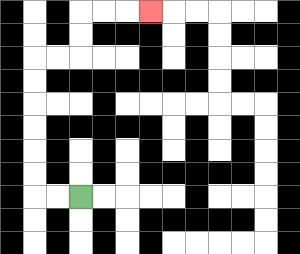{'start': '[3, 8]', 'end': '[6, 0]', 'path_directions': 'L,L,U,U,U,U,U,U,R,R,U,U,R,R,R', 'path_coordinates': '[[3, 8], [2, 8], [1, 8], [1, 7], [1, 6], [1, 5], [1, 4], [1, 3], [1, 2], [2, 2], [3, 2], [3, 1], [3, 0], [4, 0], [5, 0], [6, 0]]'}